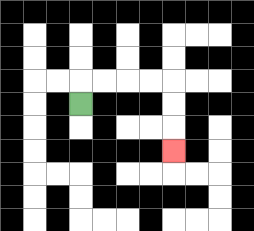{'start': '[3, 4]', 'end': '[7, 6]', 'path_directions': 'U,R,R,R,R,D,D,D', 'path_coordinates': '[[3, 4], [3, 3], [4, 3], [5, 3], [6, 3], [7, 3], [7, 4], [7, 5], [7, 6]]'}